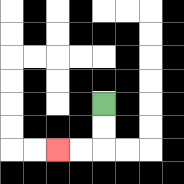{'start': '[4, 4]', 'end': '[2, 6]', 'path_directions': 'D,D,L,L', 'path_coordinates': '[[4, 4], [4, 5], [4, 6], [3, 6], [2, 6]]'}